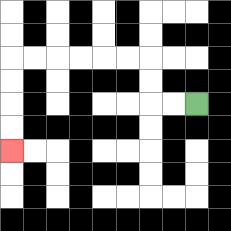{'start': '[8, 4]', 'end': '[0, 6]', 'path_directions': 'L,L,U,U,L,L,L,L,L,L,D,D,D,D', 'path_coordinates': '[[8, 4], [7, 4], [6, 4], [6, 3], [6, 2], [5, 2], [4, 2], [3, 2], [2, 2], [1, 2], [0, 2], [0, 3], [0, 4], [0, 5], [0, 6]]'}